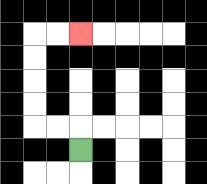{'start': '[3, 6]', 'end': '[3, 1]', 'path_directions': 'U,L,L,U,U,U,U,R,R', 'path_coordinates': '[[3, 6], [3, 5], [2, 5], [1, 5], [1, 4], [1, 3], [1, 2], [1, 1], [2, 1], [3, 1]]'}